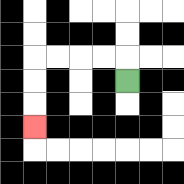{'start': '[5, 3]', 'end': '[1, 5]', 'path_directions': 'U,L,L,L,L,D,D,D', 'path_coordinates': '[[5, 3], [5, 2], [4, 2], [3, 2], [2, 2], [1, 2], [1, 3], [1, 4], [1, 5]]'}